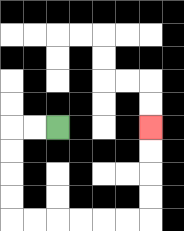{'start': '[2, 5]', 'end': '[6, 5]', 'path_directions': 'L,L,D,D,D,D,R,R,R,R,R,R,U,U,U,U', 'path_coordinates': '[[2, 5], [1, 5], [0, 5], [0, 6], [0, 7], [0, 8], [0, 9], [1, 9], [2, 9], [3, 9], [4, 9], [5, 9], [6, 9], [6, 8], [6, 7], [6, 6], [6, 5]]'}